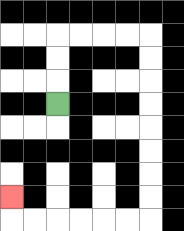{'start': '[2, 4]', 'end': '[0, 8]', 'path_directions': 'U,U,U,R,R,R,R,D,D,D,D,D,D,D,D,L,L,L,L,L,L,U', 'path_coordinates': '[[2, 4], [2, 3], [2, 2], [2, 1], [3, 1], [4, 1], [5, 1], [6, 1], [6, 2], [6, 3], [6, 4], [6, 5], [6, 6], [6, 7], [6, 8], [6, 9], [5, 9], [4, 9], [3, 9], [2, 9], [1, 9], [0, 9], [0, 8]]'}